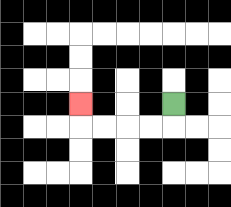{'start': '[7, 4]', 'end': '[3, 4]', 'path_directions': 'D,L,L,L,L,U', 'path_coordinates': '[[7, 4], [7, 5], [6, 5], [5, 5], [4, 5], [3, 5], [3, 4]]'}